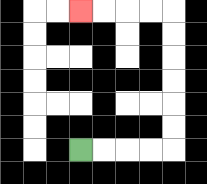{'start': '[3, 6]', 'end': '[3, 0]', 'path_directions': 'R,R,R,R,U,U,U,U,U,U,L,L,L,L', 'path_coordinates': '[[3, 6], [4, 6], [5, 6], [6, 6], [7, 6], [7, 5], [7, 4], [7, 3], [7, 2], [7, 1], [7, 0], [6, 0], [5, 0], [4, 0], [3, 0]]'}